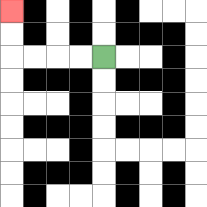{'start': '[4, 2]', 'end': '[0, 0]', 'path_directions': 'L,L,L,L,U,U', 'path_coordinates': '[[4, 2], [3, 2], [2, 2], [1, 2], [0, 2], [0, 1], [0, 0]]'}